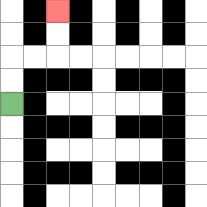{'start': '[0, 4]', 'end': '[2, 0]', 'path_directions': 'U,U,R,R,U,U', 'path_coordinates': '[[0, 4], [0, 3], [0, 2], [1, 2], [2, 2], [2, 1], [2, 0]]'}